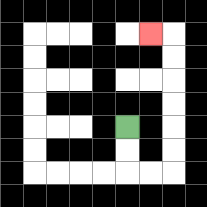{'start': '[5, 5]', 'end': '[6, 1]', 'path_directions': 'D,D,R,R,U,U,U,U,U,U,L', 'path_coordinates': '[[5, 5], [5, 6], [5, 7], [6, 7], [7, 7], [7, 6], [7, 5], [7, 4], [7, 3], [7, 2], [7, 1], [6, 1]]'}